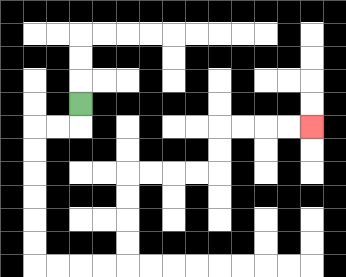{'start': '[3, 4]', 'end': '[13, 5]', 'path_directions': 'D,L,L,D,D,D,D,D,D,R,R,R,R,U,U,U,U,R,R,R,R,U,U,R,R,R,R', 'path_coordinates': '[[3, 4], [3, 5], [2, 5], [1, 5], [1, 6], [1, 7], [1, 8], [1, 9], [1, 10], [1, 11], [2, 11], [3, 11], [4, 11], [5, 11], [5, 10], [5, 9], [5, 8], [5, 7], [6, 7], [7, 7], [8, 7], [9, 7], [9, 6], [9, 5], [10, 5], [11, 5], [12, 5], [13, 5]]'}